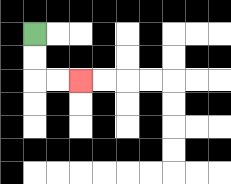{'start': '[1, 1]', 'end': '[3, 3]', 'path_directions': 'D,D,R,R', 'path_coordinates': '[[1, 1], [1, 2], [1, 3], [2, 3], [3, 3]]'}